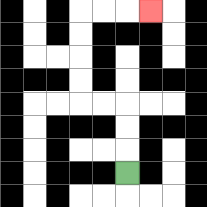{'start': '[5, 7]', 'end': '[6, 0]', 'path_directions': 'U,U,U,L,L,U,U,U,U,R,R,R', 'path_coordinates': '[[5, 7], [5, 6], [5, 5], [5, 4], [4, 4], [3, 4], [3, 3], [3, 2], [3, 1], [3, 0], [4, 0], [5, 0], [6, 0]]'}